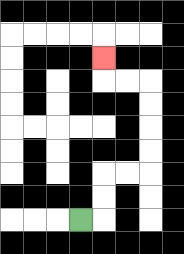{'start': '[3, 9]', 'end': '[4, 2]', 'path_directions': 'R,U,U,R,R,U,U,U,U,L,L,U', 'path_coordinates': '[[3, 9], [4, 9], [4, 8], [4, 7], [5, 7], [6, 7], [6, 6], [6, 5], [6, 4], [6, 3], [5, 3], [4, 3], [4, 2]]'}